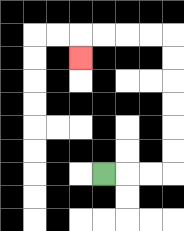{'start': '[4, 7]', 'end': '[3, 2]', 'path_directions': 'R,R,R,U,U,U,U,U,U,L,L,L,L,D', 'path_coordinates': '[[4, 7], [5, 7], [6, 7], [7, 7], [7, 6], [7, 5], [7, 4], [7, 3], [7, 2], [7, 1], [6, 1], [5, 1], [4, 1], [3, 1], [3, 2]]'}